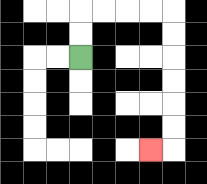{'start': '[3, 2]', 'end': '[6, 6]', 'path_directions': 'U,U,R,R,R,R,D,D,D,D,D,D,L', 'path_coordinates': '[[3, 2], [3, 1], [3, 0], [4, 0], [5, 0], [6, 0], [7, 0], [7, 1], [7, 2], [7, 3], [7, 4], [7, 5], [7, 6], [6, 6]]'}